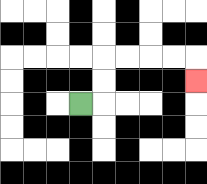{'start': '[3, 4]', 'end': '[8, 3]', 'path_directions': 'R,U,U,R,R,R,R,D', 'path_coordinates': '[[3, 4], [4, 4], [4, 3], [4, 2], [5, 2], [6, 2], [7, 2], [8, 2], [8, 3]]'}